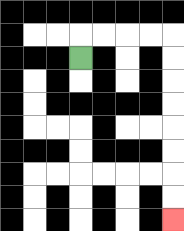{'start': '[3, 2]', 'end': '[7, 9]', 'path_directions': 'U,R,R,R,R,D,D,D,D,D,D,D,D', 'path_coordinates': '[[3, 2], [3, 1], [4, 1], [5, 1], [6, 1], [7, 1], [7, 2], [7, 3], [7, 4], [7, 5], [7, 6], [7, 7], [7, 8], [7, 9]]'}